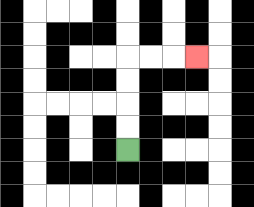{'start': '[5, 6]', 'end': '[8, 2]', 'path_directions': 'U,U,U,U,R,R,R', 'path_coordinates': '[[5, 6], [5, 5], [5, 4], [5, 3], [5, 2], [6, 2], [7, 2], [8, 2]]'}